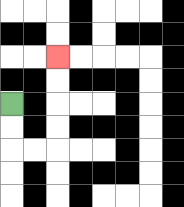{'start': '[0, 4]', 'end': '[2, 2]', 'path_directions': 'D,D,R,R,U,U,U,U', 'path_coordinates': '[[0, 4], [0, 5], [0, 6], [1, 6], [2, 6], [2, 5], [2, 4], [2, 3], [2, 2]]'}